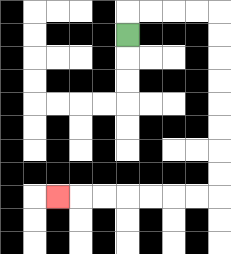{'start': '[5, 1]', 'end': '[2, 8]', 'path_directions': 'U,R,R,R,R,D,D,D,D,D,D,D,D,L,L,L,L,L,L,L', 'path_coordinates': '[[5, 1], [5, 0], [6, 0], [7, 0], [8, 0], [9, 0], [9, 1], [9, 2], [9, 3], [9, 4], [9, 5], [9, 6], [9, 7], [9, 8], [8, 8], [7, 8], [6, 8], [5, 8], [4, 8], [3, 8], [2, 8]]'}